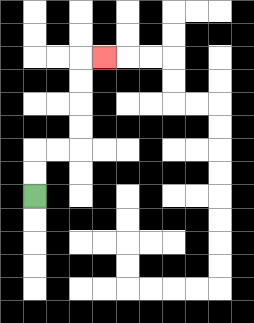{'start': '[1, 8]', 'end': '[4, 2]', 'path_directions': 'U,U,R,R,U,U,U,U,R', 'path_coordinates': '[[1, 8], [1, 7], [1, 6], [2, 6], [3, 6], [3, 5], [3, 4], [3, 3], [3, 2], [4, 2]]'}